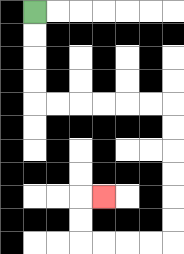{'start': '[1, 0]', 'end': '[4, 8]', 'path_directions': 'D,D,D,D,R,R,R,R,R,R,D,D,D,D,D,D,L,L,L,L,U,U,R', 'path_coordinates': '[[1, 0], [1, 1], [1, 2], [1, 3], [1, 4], [2, 4], [3, 4], [4, 4], [5, 4], [6, 4], [7, 4], [7, 5], [7, 6], [7, 7], [7, 8], [7, 9], [7, 10], [6, 10], [5, 10], [4, 10], [3, 10], [3, 9], [3, 8], [4, 8]]'}